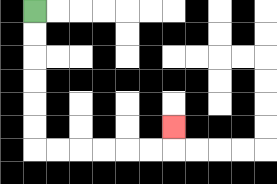{'start': '[1, 0]', 'end': '[7, 5]', 'path_directions': 'D,D,D,D,D,D,R,R,R,R,R,R,U', 'path_coordinates': '[[1, 0], [1, 1], [1, 2], [1, 3], [1, 4], [1, 5], [1, 6], [2, 6], [3, 6], [4, 6], [5, 6], [6, 6], [7, 6], [7, 5]]'}